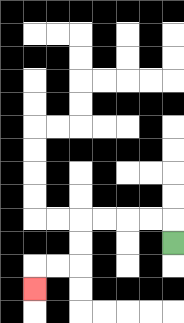{'start': '[7, 10]', 'end': '[1, 12]', 'path_directions': 'U,L,L,L,L,D,D,L,L,D', 'path_coordinates': '[[7, 10], [7, 9], [6, 9], [5, 9], [4, 9], [3, 9], [3, 10], [3, 11], [2, 11], [1, 11], [1, 12]]'}